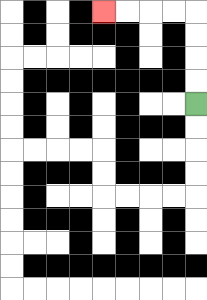{'start': '[8, 4]', 'end': '[4, 0]', 'path_directions': 'U,U,U,U,L,L,L,L', 'path_coordinates': '[[8, 4], [8, 3], [8, 2], [8, 1], [8, 0], [7, 0], [6, 0], [5, 0], [4, 0]]'}